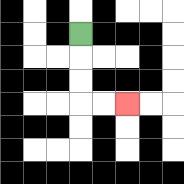{'start': '[3, 1]', 'end': '[5, 4]', 'path_directions': 'D,D,D,R,R', 'path_coordinates': '[[3, 1], [3, 2], [3, 3], [3, 4], [4, 4], [5, 4]]'}